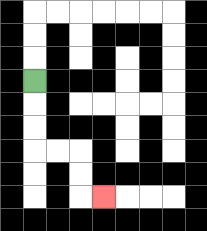{'start': '[1, 3]', 'end': '[4, 8]', 'path_directions': 'D,D,D,R,R,D,D,R', 'path_coordinates': '[[1, 3], [1, 4], [1, 5], [1, 6], [2, 6], [3, 6], [3, 7], [3, 8], [4, 8]]'}